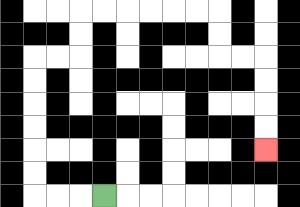{'start': '[4, 8]', 'end': '[11, 6]', 'path_directions': 'L,L,L,U,U,U,U,U,U,R,R,U,U,R,R,R,R,R,R,D,D,R,R,D,D,D,D', 'path_coordinates': '[[4, 8], [3, 8], [2, 8], [1, 8], [1, 7], [1, 6], [1, 5], [1, 4], [1, 3], [1, 2], [2, 2], [3, 2], [3, 1], [3, 0], [4, 0], [5, 0], [6, 0], [7, 0], [8, 0], [9, 0], [9, 1], [9, 2], [10, 2], [11, 2], [11, 3], [11, 4], [11, 5], [11, 6]]'}